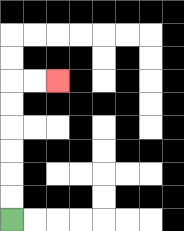{'start': '[0, 9]', 'end': '[2, 3]', 'path_directions': 'U,U,U,U,U,U,R,R', 'path_coordinates': '[[0, 9], [0, 8], [0, 7], [0, 6], [0, 5], [0, 4], [0, 3], [1, 3], [2, 3]]'}